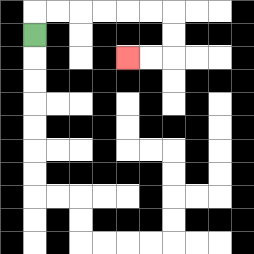{'start': '[1, 1]', 'end': '[5, 2]', 'path_directions': 'U,R,R,R,R,R,R,D,D,L,L', 'path_coordinates': '[[1, 1], [1, 0], [2, 0], [3, 0], [4, 0], [5, 0], [6, 0], [7, 0], [7, 1], [7, 2], [6, 2], [5, 2]]'}